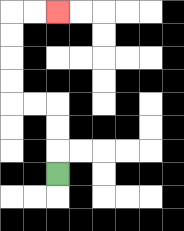{'start': '[2, 7]', 'end': '[2, 0]', 'path_directions': 'U,U,U,L,L,U,U,U,U,R,R', 'path_coordinates': '[[2, 7], [2, 6], [2, 5], [2, 4], [1, 4], [0, 4], [0, 3], [0, 2], [0, 1], [0, 0], [1, 0], [2, 0]]'}